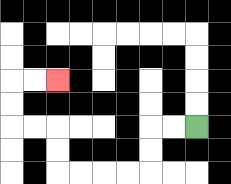{'start': '[8, 5]', 'end': '[2, 3]', 'path_directions': 'L,L,D,D,L,L,L,L,U,U,L,L,U,U,R,R', 'path_coordinates': '[[8, 5], [7, 5], [6, 5], [6, 6], [6, 7], [5, 7], [4, 7], [3, 7], [2, 7], [2, 6], [2, 5], [1, 5], [0, 5], [0, 4], [0, 3], [1, 3], [2, 3]]'}